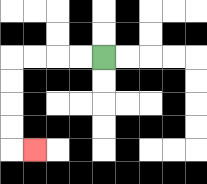{'start': '[4, 2]', 'end': '[1, 6]', 'path_directions': 'L,L,L,L,D,D,D,D,R', 'path_coordinates': '[[4, 2], [3, 2], [2, 2], [1, 2], [0, 2], [0, 3], [0, 4], [0, 5], [0, 6], [1, 6]]'}